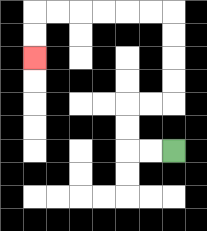{'start': '[7, 6]', 'end': '[1, 2]', 'path_directions': 'L,L,U,U,R,R,U,U,U,U,L,L,L,L,L,L,D,D', 'path_coordinates': '[[7, 6], [6, 6], [5, 6], [5, 5], [5, 4], [6, 4], [7, 4], [7, 3], [7, 2], [7, 1], [7, 0], [6, 0], [5, 0], [4, 0], [3, 0], [2, 0], [1, 0], [1, 1], [1, 2]]'}